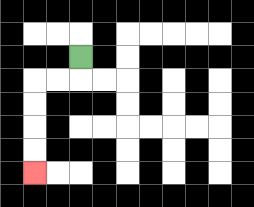{'start': '[3, 2]', 'end': '[1, 7]', 'path_directions': 'D,L,L,D,D,D,D', 'path_coordinates': '[[3, 2], [3, 3], [2, 3], [1, 3], [1, 4], [1, 5], [1, 6], [1, 7]]'}